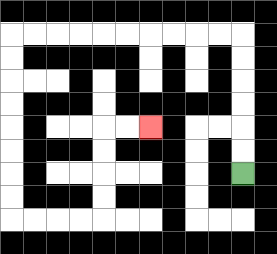{'start': '[10, 7]', 'end': '[6, 5]', 'path_directions': 'U,U,U,U,U,U,L,L,L,L,L,L,L,L,L,L,D,D,D,D,D,D,D,D,R,R,R,R,U,U,U,U,R,R', 'path_coordinates': '[[10, 7], [10, 6], [10, 5], [10, 4], [10, 3], [10, 2], [10, 1], [9, 1], [8, 1], [7, 1], [6, 1], [5, 1], [4, 1], [3, 1], [2, 1], [1, 1], [0, 1], [0, 2], [0, 3], [0, 4], [0, 5], [0, 6], [0, 7], [0, 8], [0, 9], [1, 9], [2, 9], [3, 9], [4, 9], [4, 8], [4, 7], [4, 6], [4, 5], [5, 5], [6, 5]]'}